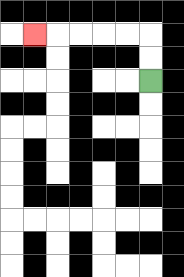{'start': '[6, 3]', 'end': '[1, 1]', 'path_directions': 'U,U,L,L,L,L,L', 'path_coordinates': '[[6, 3], [6, 2], [6, 1], [5, 1], [4, 1], [3, 1], [2, 1], [1, 1]]'}